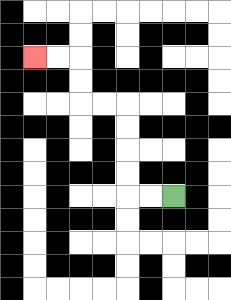{'start': '[7, 8]', 'end': '[1, 2]', 'path_directions': 'L,L,U,U,U,U,L,L,U,U,L,L', 'path_coordinates': '[[7, 8], [6, 8], [5, 8], [5, 7], [5, 6], [5, 5], [5, 4], [4, 4], [3, 4], [3, 3], [3, 2], [2, 2], [1, 2]]'}